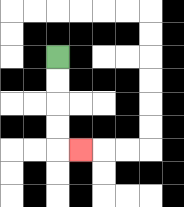{'start': '[2, 2]', 'end': '[3, 6]', 'path_directions': 'D,D,D,D,R', 'path_coordinates': '[[2, 2], [2, 3], [2, 4], [2, 5], [2, 6], [3, 6]]'}